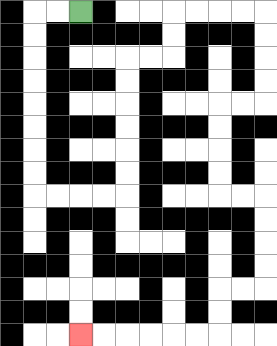{'start': '[3, 0]', 'end': '[3, 14]', 'path_directions': 'L,L,D,D,D,D,D,D,D,D,R,R,R,R,U,U,U,U,U,U,R,R,U,U,R,R,R,R,D,D,D,D,L,L,D,D,D,D,R,R,D,D,D,D,L,L,D,D,L,L,L,L,L,L', 'path_coordinates': '[[3, 0], [2, 0], [1, 0], [1, 1], [1, 2], [1, 3], [1, 4], [1, 5], [1, 6], [1, 7], [1, 8], [2, 8], [3, 8], [4, 8], [5, 8], [5, 7], [5, 6], [5, 5], [5, 4], [5, 3], [5, 2], [6, 2], [7, 2], [7, 1], [7, 0], [8, 0], [9, 0], [10, 0], [11, 0], [11, 1], [11, 2], [11, 3], [11, 4], [10, 4], [9, 4], [9, 5], [9, 6], [9, 7], [9, 8], [10, 8], [11, 8], [11, 9], [11, 10], [11, 11], [11, 12], [10, 12], [9, 12], [9, 13], [9, 14], [8, 14], [7, 14], [6, 14], [5, 14], [4, 14], [3, 14]]'}